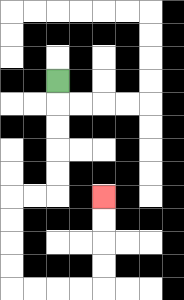{'start': '[2, 3]', 'end': '[4, 8]', 'path_directions': 'D,D,D,D,D,L,L,D,D,D,D,R,R,R,R,U,U,U,U', 'path_coordinates': '[[2, 3], [2, 4], [2, 5], [2, 6], [2, 7], [2, 8], [1, 8], [0, 8], [0, 9], [0, 10], [0, 11], [0, 12], [1, 12], [2, 12], [3, 12], [4, 12], [4, 11], [4, 10], [4, 9], [4, 8]]'}